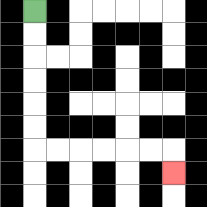{'start': '[1, 0]', 'end': '[7, 7]', 'path_directions': 'D,D,D,D,D,D,R,R,R,R,R,R,D', 'path_coordinates': '[[1, 0], [1, 1], [1, 2], [1, 3], [1, 4], [1, 5], [1, 6], [2, 6], [3, 6], [4, 6], [5, 6], [6, 6], [7, 6], [7, 7]]'}